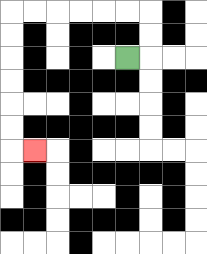{'start': '[5, 2]', 'end': '[1, 6]', 'path_directions': 'R,U,U,L,L,L,L,L,L,D,D,D,D,D,D,R', 'path_coordinates': '[[5, 2], [6, 2], [6, 1], [6, 0], [5, 0], [4, 0], [3, 0], [2, 0], [1, 0], [0, 0], [0, 1], [0, 2], [0, 3], [0, 4], [0, 5], [0, 6], [1, 6]]'}